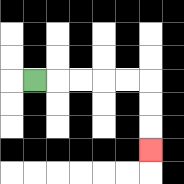{'start': '[1, 3]', 'end': '[6, 6]', 'path_directions': 'R,R,R,R,R,D,D,D', 'path_coordinates': '[[1, 3], [2, 3], [3, 3], [4, 3], [5, 3], [6, 3], [6, 4], [6, 5], [6, 6]]'}